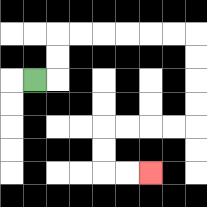{'start': '[1, 3]', 'end': '[6, 7]', 'path_directions': 'R,U,U,R,R,R,R,R,R,D,D,D,D,L,L,L,L,D,D,R,R', 'path_coordinates': '[[1, 3], [2, 3], [2, 2], [2, 1], [3, 1], [4, 1], [5, 1], [6, 1], [7, 1], [8, 1], [8, 2], [8, 3], [8, 4], [8, 5], [7, 5], [6, 5], [5, 5], [4, 5], [4, 6], [4, 7], [5, 7], [6, 7]]'}